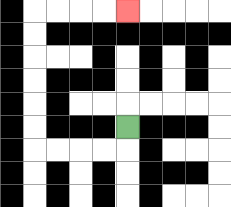{'start': '[5, 5]', 'end': '[5, 0]', 'path_directions': 'D,L,L,L,L,U,U,U,U,U,U,R,R,R,R', 'path_coordinates': '[[5, 5], [5, 6], [4, 6], [3, 6], [2, 6], [1, 6], [1, 5], [1, 4], [1, 3], [1, 2], [1, 1], [1, 0], [2, 0], [3, 0], [4, 0], [5, 0]]'}